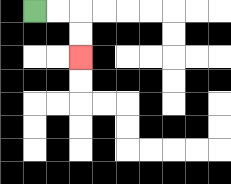{'start': '[1, 0]', 'end': '[3, 2]', 'path_directions': 'R,R,D,D', 'path_coordinates': '[[1, 0], [2, 0], [3, 0], [3, 1], [3, 2]]'}